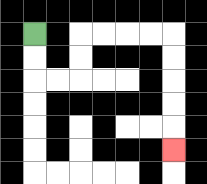{'start': '[1, 1]', 'end': '[7, 6]', 'path_directions': 'D,D,R,R,U,U,R,R,R,R,D,D,D,D,D', 'path_coordinates': '[[1, 1], [1, 2], [1, 3], [2, 3], [3, 3], [3, 2], [3, 1], [4, 1], [5, 1], [6, 1], [7, 1], [7, 2], [7, 3], [7, 4], [7, 5], [7, 6]]'}